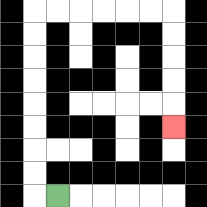{'start': '[2, 8]', 'end': '[7, 5]', 'path_directions': 'L,U,U,U,U,U,U,U,U,R,R,R,R,R,R,D,D,D,D,D', 'path_coordinates': '[[2, 8], [1, 8], [1, 7], [1, 6], [1, 5], [1, 4], [1, 3], [1, 2], [1, 1], [1, 0], [2, 0], [3, 0], [4, 0], [5, 0], [6, 0], [7, 0], [7, 1], [7, 2], [7, 3], [7, 4], [7, 5]]'}